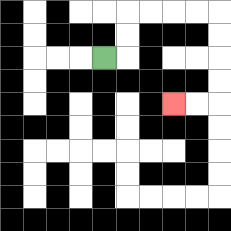{'start': '[4, 2]', 'end': '[7, 4]', 'path_directions': 'R,U,U,R,R,R,R,D,D,D,D,L,L', 'path_coordinates': '[[4, 2], [5, 2], [5, 1], [5, 0], [6, 0], [7, 0], [8, 0], [9, 0], [9, 1], [9, 2], [9, 3], [9, 4], [8, 4], [7, 4]]'}